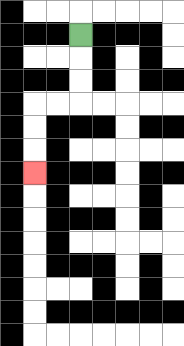{'start': '[3, 1]', 'end': '[1, 7]', 'path_directions': 'D,D,D,L,L,D,D,D', 'path_coordinates': '[[3, 1], [3, 2], [3, 3], [3, 4], [2, 4], [1, 4], [1, 5], [1, 6], [1, 7]]'}